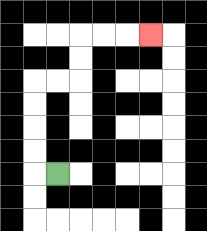{'start': '[2, 7]', 'end': '[6, 1]', 'path_directions': 'L,U,U,U,U,R,R,U,U,R,R,R', 'path_coordinates': '[[2, 7], [1, 7], [1, 6], [1, 5], [1, 4], [1, 3], [2, 3], [3, 3], [3, 2], [3, 1], [4, 1], [5, 1], [6, 1]]'}